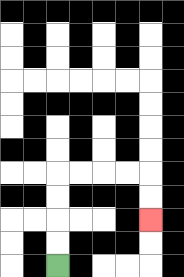{'start': '[2, 11]', 'end': '[6, 9]', 'path_directions': 'U,U,U,U,R,R,R,R,D,D', 'path_coordinates': '[[2, 11], [2, 10], [2, 9], [2, 8], [2, 7], [3, 7], [4, 7], [5, 7], [6, 7], [6, 8], [6, 9]]'}